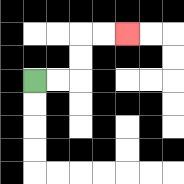{'start': '[1, 3]', 'end': '[5, 1]', 'path_directions': 'R,R,U,U,R,R', 'path_coordinates': '[[1, 3], [2, 3], [3, 3], [3, 2], [3, 1], [4, 1], [5, 1]]'}